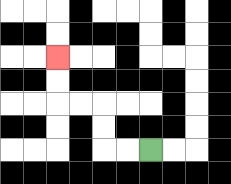{'start': '[6, 6]', 'end': '[2, 2]', 'path_directions': 'L,L,U,U,L,L,U,U', 'path_coordinates': '[[6, 6], [5, 6], [4, 6], [4, 5], [4, 4], [3, 4], [2, 4], [2, 3], [2, 2]]'}